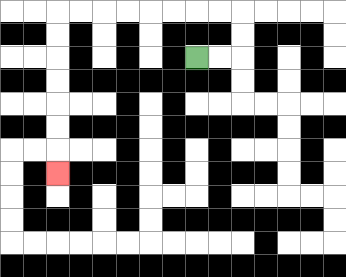{'start': '[8, 2]', 'end': '[2, 7]', 'path_directions': 'R,R,U,U,L,L,L,L,L,L,L,L,D,D,D,D,D,D,D', 'path_coordinates': '[[8, 2], [9, 2], [10, 2], [10, 1], [10, 0], [9, 0], [8, 0], [7, 0], [6, 0], [5, 0], [4, 0], [3, 0], [2, 0], [2, 1], [2, 2], [2, 3], [2, 4], [2, 5], [2, 6], [2, 7]]'}